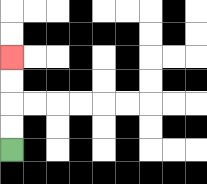{'start': '[0, 6]', 'end': '[0, 2]', 'path_directions': 'U,U,U,U', 'path_coordinates': '[[0, 6], [0, 5], [0, 4], [0, 3], [0, 2]]'}